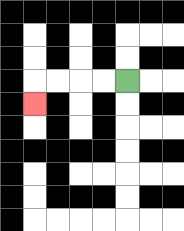{'start': '[5, 3]', 'end': '[1, 4]', 'path_directions': 'L,L,L,L,D', 'path_coordinates': '[[5, 3], [4, 3], [3, 3], [2, 3], [1, 3], [1, 4]]'}